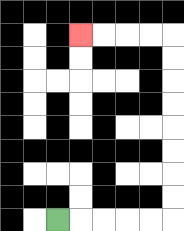{'start': '[2, 9]', 'end': '[3, 1]', 'path_directions': 'R,R,R,R,R,U,U,U,U,U,U,U,U,L,L,L,L', 'path_coordinates': '[[2, 9], [3, 9], [4, 9], [5, 9], [6, 9], [7, 9], [7, 8], [7, 7], [7, 6], [7, 5], [7, 4], [7, 3], [7, 2], [7, 1], [6, 1], [5, 1], [4, 1], [3, 1]]'}